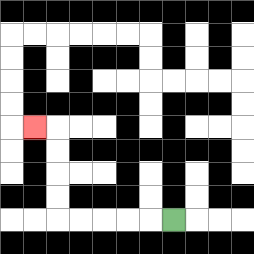{'start': '[7, 9]', 'end': '[1, 5]', 'path_directions': 'L,L,L,L,L,U,U,U,U,L', 'path_coordinates': '[[7, 9], [6, 9], [5, 9], [4, 9], [3, 9], [2, 9], [2, 8], [2, 7], [2, 6], [2, 5], [1, 5]]'}